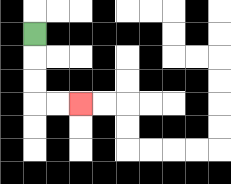{'start': '[1, 1]', 'end': '[3, 4]', 'path_directions': 'D,D,D,R,R', 'path_coordinates': '[[1, 1], [1, 2], [1, 3], [1, 4], [2, 4], [3, 4]]'}